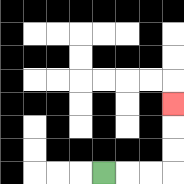{'start': '[4, 7]', 'end': '[7, 4]', 'path_directions': 'R,R,R,U,U,U', 'path_coordinates': '[[4, 7], [5, 7], [6, 7], [7, 7], [7, 6], [7, 5], [7, 4]]'}